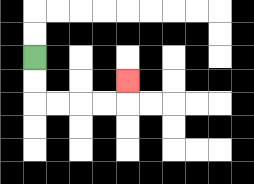{'start': '[1, 2]', 'end': '[5, 3]', 'path_directions': 'D,D,R,R,R,R,U', 'path_coordinates': '[[1, 2], [1, 3], [1, 4], [2, 4], [3, 4], [4, 4], [5, 4], [5, 3]]'}